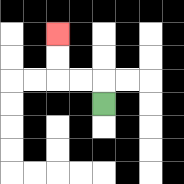{'start': '[4, 4]', 'end': '[2, 1]', 'path_directions': 'U,L,L,U,U', 'path_coordinates': '[[4, 4], [4, 3], [3, 3], [2, 3], [2, 2], [2, 1]]'}